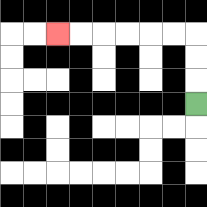{'start': '[8, 4]', 'end': '[2, 1]', 'path_directions': 'U,U,U,L,L,L,L,L,L', 'path_coordinates': '[[8, 4], [8, 3], [8, 2], [8, 1], [7, 1], [6, 1], [5, 1], [4, 1], [3, 1], [2, 1]]'}